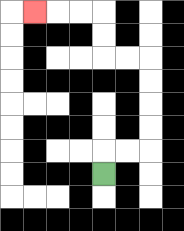{'start': '[4, 7]', 'end': '[1, 0]', 'path_directions': 'U,R,R,U,U,U,U,L,L,U,U,L,L,L', 'path_coordinates': '[[4, 7], [4, 6], [5, 6], [6, 6], [6, 5], [6, 4], [6, 3], [6, 2], [5, 2], [4, 2], [4, 1], [4, 0], [3, 0], [2, 0], [1, 0]]'}